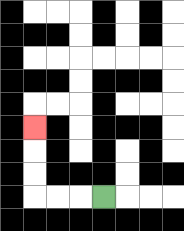{'start': '[4, 8]', 'end': '[1, 5]', 'path_directions': 'L,L,L,U,U,U', 'path_coordinates': '[[4, 8], [3, 8], [2, 8], [1, 8], [1, 7], [1, 6], [1, 5]]'}